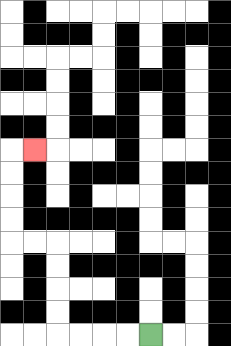{'start': '[6, 14]', 'end': '[1, 6]', 'path_directions': 'L,L,L,L,U,U,U,U,L,L,U,U,U,U,R', 'path_coordinates': '[[6, 14], [5, 14], [4, 14], [3, 14], [2, 14], [2, 13], [2, 12], [2, 11], [2, 10], [1, 10], [0, 10], [0, 9], [0, 8], [0, 7], [0, 6], [1, 6]]'}